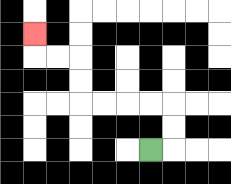{'start': '[6, 6]', 'end': '[1, 1]', 'path_directions': 'R,U,U,L,L,L,L,U,U,L,L,U', 'path_coordinates': '[[6, 6], [7, 6], [7, 5], [7, 4], [6, 4], [5, 4], [4, 4], [3, 4], [3, 3], [3, 2], [2, 2], [1, 2], [1, 1]]'}